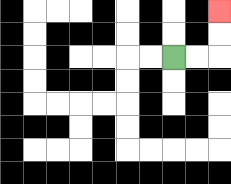{'start': '[7, 2]', 'end': '[9, 0]', 'path_directions': 'R,R,U,U', 'path_coordinates': '[[7, 2], [8, 2], [9, 2], [9, 1], [9, 0]]'}